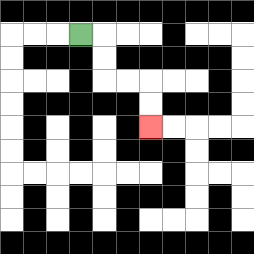{'start': '[3, 1]', 'end': '[6, 5]', 'path_directions': 'R,D,D,R,R,D,D', 'path_coordinates': '[[3, 1], [4, 1], [4, 2], [4, 3], [5, 3], [6, 3], [6, 4], [6, 5]]'}